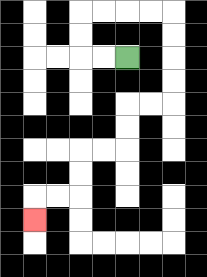{'start': '[5, 2]', 'end': '[1, 9]', 'path_directions': 'L,L,U,U,R,R,R,R,D,D,D,D,L,L,D,D,L,L,D,D,L,L,D', 'path_coordinates': '[[5, 2], [4, 2], [3, 2], [3, 1], [3, 0], [4, 0], [5, 0], [6, 0], [7, 0], [7, 1], [7, 2], [7, 3], [7, 4], [6, 4], [5, 4], [5, 5], [5, 6], [4, 6], [3, 6], [3, 7], [3, 8], [2, 8], [1, 8], [1, 9]]'}